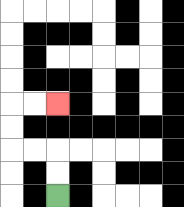{'start': '[2, 8]', 'end': '[2, 4]', 'path_directions': 'U,U,L,L,U,U,R,R', 'path_coordinates': '[[2, 8], [2, 7], [2, 6], [1, 6], [0, 6], [0, 5], [0, 4], [1, 4], [2, 4]]'}